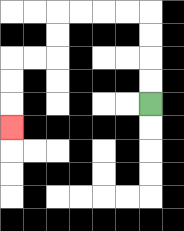{'start': '[6, 4]', 'end': '[0, 5]', 'path_directions': 'U,U,U,U,L,L,L,L,D,D,L,L,D,D,D', 'path_coordinates': '[[6, 4], [6, 3], [6, 2], [6, 1], [6, 0], [5, 0], [4, 0], [3, 0], [2, 0], [2, 1], [2, 2], [1, 2], [0, 2], [0, 3], [0, 4], [0, 5]]'}